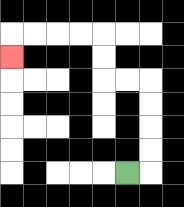{'start': '[5, 7]', 'end': '[0, 2]', 'path_directions': 'R,U,U,U,U,L,L,U,U,L,L,L,L,D', 'path_coordinates': '[[5, 7], [6, 7], [6, 6], [6, 5], [6, 4], [6, 3], [5, 3], [4, 3], [4, 2], [4, 1], [3, 1], [2, 1], [1, 1], [0, 1], [0, 2]]'}